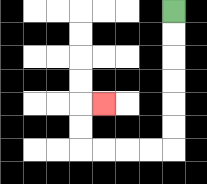{'start': '[7, 0]', 'end': '[4, 4]', 'path_directions': 'D,D,D,D,D,D,L,L,L,L,U,U,R', 'path_coordinates': '[[7, 0], [7, 1], [7, 2], [7, 3], [7, 4], [7, 5], [7, 6], [6, 6], [5, 6], [4, 6], [3, 6], [3, 5], [3, 4], [4, 4]]'}